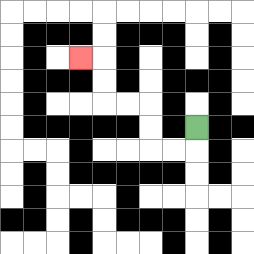{'start': '[8, 5]', 'end': '[3, 2]', 'path_directions': 'D,L,L,U,U,L,L,U,U,L', 'path_coordinates': '[[8, 5], [8, 6], [7, 6], [6, 6], [6, 5], [6, 4], [5, 4], [4, 4], [4, 3], [4, 2], [3, 2]]'}